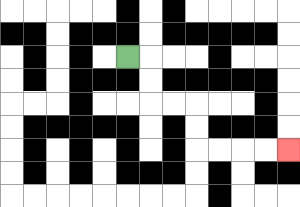{'start': '[5, 2]', 'end': '[12, 6]', 'path_directions': 'R,D,D,R,R,D,D,R,R,R,R', 'path_coordinates': '[[5, 2], [6, 2], [6, 3], [6, 4], [7, 4], [8, 4], [8, 5], [8, 6], [9, 6], [10, 6], [11, 6], [12, 6]]'}